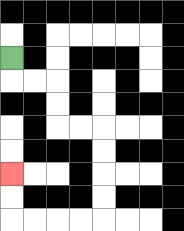{'start': '[0, 2]', 'end': '[0, 7]', 'path_directions': 'D,R,R,D,D,R,R,D,D,D,D,L,L,L,L,U,U', 'path_coordinates': '[[0, 2], [0, 3], [1, 3], [2, 3], [2, 4], [2, 5], [3, 5], [4, 5], [4, 6], [4, 7], [4, 8], [4, 9], [3, 9], [2, 9], [1, 9], [0, 9], [0, 8], [0, 7]]'}